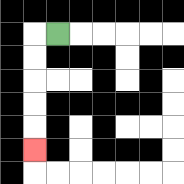{'start': '[2, 1]', 'end': '[1, 6]', 'path_directions': 'L,D,D,D,D,D', 'path_coordinates': '[[2, 1], [1, 1], [1, 2], [1, 3], [1, 4], [1, 5], [1, 6]]'}